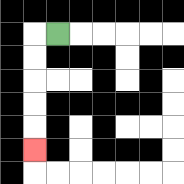{'start': '[2, 1]', 'end': '[1, 6]', 'path_directions': 'L,D,D,D,D,D', 'path_coordinates': '[[2, 1], [1, 1], [1, 2], [1, 3], [1, 4], [1, 5], [1, 6]]'}